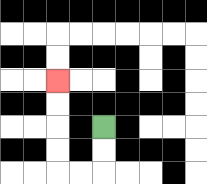{'start': '[4, 5]', 'end': '[2, 3]', 'path_directions': 'D,D,L,L,U,U,U,U', 'path_coordinates': '[[4, 5], [4, 6], [4, 7], [3, 7], [2, 7], [2, 6], [2, 5], [2, 4], [2, 3]]'}